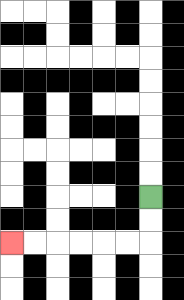{'start': '[6, 8]', 'end': '[0, 10]', 'path_directions': 'D,D,L,L,L,L,L,L', 'path_coordinates': '[[6, 8], [6, 9], [6, 10], [5, 10], [4, 10], [3, 10], [2, 10], [1, 10], [0, 10]]'}